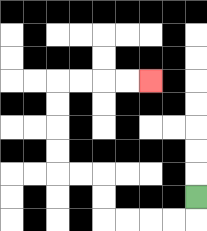{'start': '[8, 8]', 'end': '[6, 3]', 'path_directions': 'D,L,L,L,L,U,U,L,L,U,U,U,U,R,R,R,R', 'path_coordinates': '[[8, 8], [8, 9], [7, 9], [6, 9], [5, 9], [4, 9], [4, 8], [4, 7], [3, 7], [2, 7], [2, 6], [2, 5], [2, 4], [2, 3], [3, 3], [4, 3], [5, 3], [6, 3]]'}